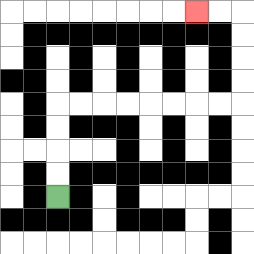{'start': '[2, 8]', 'end': '[8, 0]', 'path_directions': 'U,U,U,U,R,R,R,R,R,R,R,R,U,U,U,U,L,L', 'path_coordinates': '[[2, 8], [2, 7], [2, 6], [2, 5], [2, 4], [3, 4], [4, 4], [5, 4], [6, 4], [7, 4], [8, 4], [9, 4], [10, 4], [10, 3], [10, 2], [10, 1], [10, 0], [9, 0], [8, 0]]'}